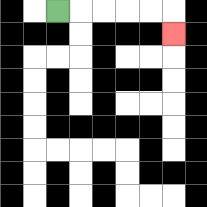{'start': '[2, 0]', 'end': '[7, 1]', 'path_directions': 'R,R,R,R,R,D', 'path_coordinates': '[[2, 0], [3, 0], [4, 0], [5, 0], [6, 0], [7, 0], [7, 1]]'}